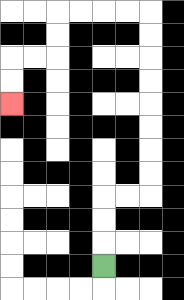{'start': '[4, 11]', 'end': '[0, 4]', 'path_directions': 'U,U,U,R,R,U,U,U,U,U,U,U,U,L,L,L,L,D,D,L,L,D,D', 'path_coordinates': '[[4, 11], [4, 10], [4, 9], [4, 8], [5, 8], [6, 8], [6, 7], [6, 6], [6, 5], [6, 4], [6, 3], [6, 2], [6, 1], [6, 0], [5, 0], [4, 0], [3, 0], [2, 0], [2, 1], [2, 2], [1, 2], [0, 2], [0, 3], [0, 4]]'}